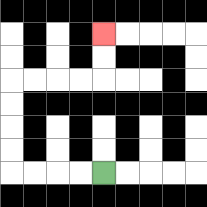{'start': '[4, 7]', 'end': '[4, 1]', 'path_directions': 'L,L,L,L,U,U,U,U,R,R,R,R,U,U', 'path_coordinates': '[[4, 7], [3, 7], [2, 7], [1, 7], [0, 7], [0, 6], [0, 5], [0, 4], [0, 3], [1, 3], [2, 3], [3, 3], [4, 3], [4, 2], [4, 1]]'}